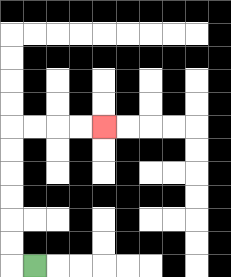{'start': '[1, 11]', 'end': '[4, 5]', 'path_directions': 'L,U,U,U,U,U,U,R,R,R,R', 'path_coordinates': '[[1, 11], [0, 11], [0, 10], [0, 9], [0, 8], [0, 7], [0, 6], [0, 5], [1, 5], [2, 5], [3, 5], [4, 5]]'}